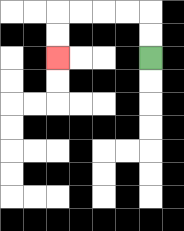{'start': '[6, 2]', 'end': '[2, 2]', 'path_directions': 'U,U,L,L,L,L,D,D', 'path_coordinates': '[[6, 2], [6, 1], [6, 0], [5, 0], [4, 0], [3, 0], [2, 0], [2, 1], [2, 2]]'}